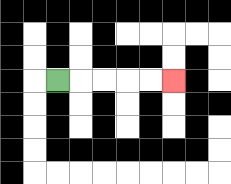{'start': '[2, 3]', 'end': '[7, 3]', 'path_directions': 'R,R,R,R,R', 'path_coordinates': '[[2, 3], [3, 3], [4, 3], [5, 3], [6, 3], [7, 3]]'}